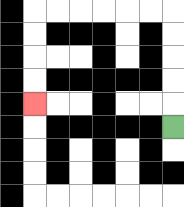{'start': '[7, 5]', 'end': '[1, 4]', 'path_directions': 'U,U,U,U,U,L,L,L,L,L,L,D,D,D,D', 'path_coordinates': '[[7, 5], [7, 4], [7, 3], [7, 2], [7, 1], [7, 0], [6, 0], [5, 0], [4, 0], [3, 0], [2, 0], [1, 0], [1, 1], [1, 2], [1, 3], [1, 4]]'}